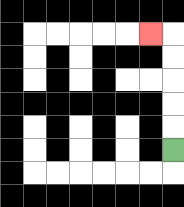{'start': '[7, 6]', 'end': '[6, 1]', 'path_directions': 'U,U,U,U,U,L', 'path_coordinates': '[[7, 6], [7, 5], [7, 4], [7, 3], [7, 2], [7, 1], [6, 1]]'}